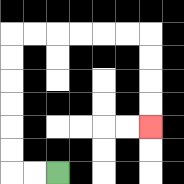{'start': '[2, 7]', 'end': '[6, 5]', 'path_directions': 'L,L,U,U,U,U,U,U,R,R,R,R,R,R,D,D,D,D', 'path_coordinates': '[[2, 7], [1, 7], [0, 7], [0, 6], [0, 5], [0, 4], [0, 3], [0, 2], [0, 1], [1, 1], [2, 1], [3, 1], [4, 1], [5, 1], [6, 1], [6, 2], [6, 3], [6, 4], [6, 5]]'}